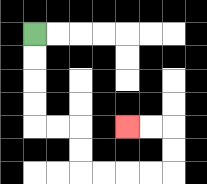{'start': '[1, 1]', 'end': '[5, 5]', 'path_directions': 'D,D,D,D,R,R,D,D,R,R,R,R,U,U,L,L', 'path_coordinates': '[[1, 1], [1, 2], [1, 3], [1, 4], [1, 5], [2, 5], [3, 5], [3, 6], [3, 7], [4, 7], [5, 7], [6, 7], [7, 7], [7, 6], [7, 5], [6, 5], [5, 5]]'}